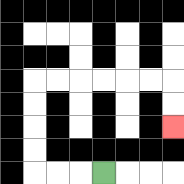{'start': '[4, 7]', 'end': '[7, 5]', 'path_directions': 'L,L,L,U,U,U,U,R,R,R,R,R,R,D,D', 'path_coordinates': '[[4, 7], [3, 7], [2, 7], [1, 7], [1, 6], [1, 5], [1, 4], [1, 3], [2, 3], [3, 3], [4, 3], [5, 3], [6, 3], [7, 3], [7, 4], [7, 5]]'}